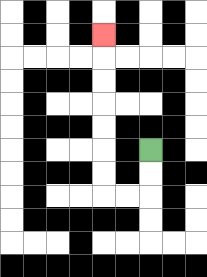{'start': '[6, 6]', 'end': '[4, 1]', 'path_directions': 'D,D,L,L,U,U,U,U,U,U,U', 'path_coordinates': '[[6, 6], [6, 7], [6, 8], [5, 8], [4, 8], [4, 7], [4, 6], [4, 5], [4, 4], [4, 3], [4, 2], [4, 1]]'}